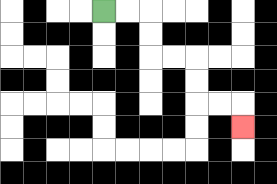{'start': '[4, 0]', 'end': '[10, 5]', 'path_directions': 'R,R,D,D,R,R,D,D,R,R,D', 'path_coordinates': '[[4, 0], [5, 0], [6, 0], [6, 1], [6, 2], [7, 2], [8, 2], [8, 3], [8, 4], [9, 4], [10, 4], [10, 5]]'}